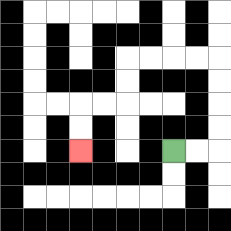{'start': '[7, 6]', 'end': '[3, 6]', 'path_directions': 'R,R,U,U,U,U,L,L,L,L,D,D,L,L,D,D', 'path_coordinates': '[[7, 6], [8, 6], [9, 6], [9, 5], [9, 4], [9, 3], [9, 2], [8, 2], [7, 2], [6, 2], [5, 2], [5, 3], [5, 4], [4, 4], [3, 4], [3, 5], [3, 6]]'}